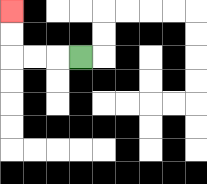{'start': '[3, 2]', 'end': '[0, 0]', 'path_directions': 'L,L,L,U,U', 'path_coordinates': '[[3, 2], [2, 2], [1, 2], [0, 2], [0, 1], [0, 0]]'}